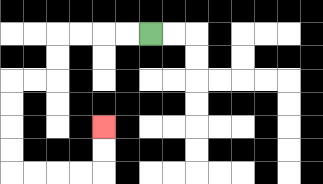{'start': '[6, 1]', 'end': '[4, 5]', 'path_directions': 'L,L,L,L,D,D,L,L,D,D,D,D,R,R,R,R,U,U', 'path_coordinates': '[[6, 1], [5, 1], [4, 1], [3, 1], [2, 1], [2, 2], [2, 3], [1, 3], [0, 3], [0, 4], [0, 5], [0, 6], [0, 7], [1, 7], [2, 7], [3, 7], [4, 7], [4, 6], [4, 5]]'}